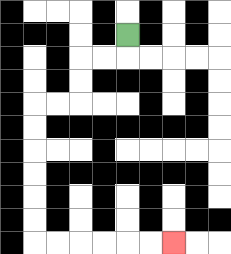{'start': '[5, 1]', 'end': '[7, 10]', 'path_directions': 'D,L,L,D,D,L,L,D,D,D,D,D,D,R,R,R,R,R,R', 'path_coordinates': '[[5, 1], [5, 2], [4, 2], [3, 2], [3, 3], [3, 4], [2, 4], [1, 4], [1, 5], [1, 6], [1, 7], [1, 8], [1, 9], [1, 10], [2, 10], [3, 10], [4, 10], [5, 10], [6, 10], [7, 10]]'}